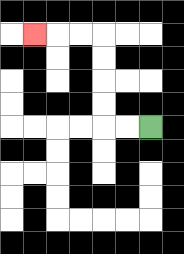{'start': '[6, 5]', 'end': '[1, 1]', 'path_directions': 'L,L,U,U,U,U,L,L,L', 'path_coordinates': '[[6, 5], [5, 5], [4, 5], [4, 4], [4, 3], [4, 2], [4, 1], [3, 1], [2, 1], [1, 1]]'}